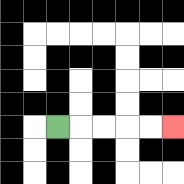{'start': '[2, 5]', 'end': '[7, 5]', 'path_directions': 'R,R,R,R,R', 'path_coordinates': '[[2, 5], [3, 5], [4, 5], [5, 5], [6, 5], [7, 5]]'}